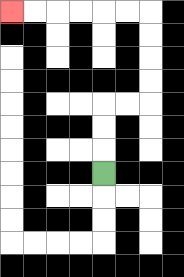{'start': '[4, 7]', 'end': '[0, 0]', 'path_directions': 'U,U,U,R,R,U,U,U,U,L,L,L,L,L,L', 'path_coordinates': '[[4, 7], [4, 6], [4, 5], [4, 4], [5, 4], [6, 4], [6, 3], [6, 2], [6, 1], [6, 0], [5, 0], [4, 0], [3, 0], [2, 0], [1, 0], [0, 0]]'}